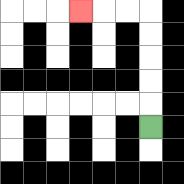{'start': '[6, 5]', 'end': '[3, 0]', 'path_directions': 'U,U,U,U,U,L,L,L', 'path_coordinates': '[[6, 5], [6, 4], [6, 3], [6, 2], [6, 1], [6, 0], [5, 0], [4, 0], [3, 0]]'}